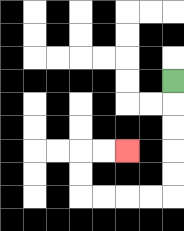{'start': '[7, 3]', 'end': '[5, 6]', 'path_directions': 'D,D,D,D,D,L,L,L,L,U,U,R,R', 'path_coordinates': '[[7, 3], [7, 4], [7, 5], [7, 6], [7, 7], [7, 8], [6, 8], [5, 8], [4, 8], [3, 8], [3, 7], [3, 6], [4, 6], [5, 6]]'}